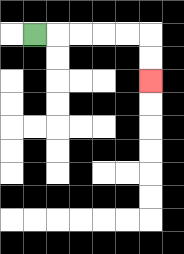{'start': '[1, 1]', 'end': '[6, 3]', 'path_directions': 'R,R,R,R,R,D,D', 'path_coordinates': '[[1, 1], [2, 1], [3, 1], [4, 1], [5, 1], [6, 1], [6, 2], [6, 3]]'}